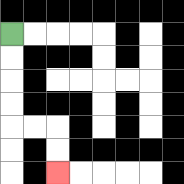{'start': '[0, 1]', 'end': '[2, 7]', 'path_directions': 'D,D,D,D,R,R,D,D', 'path_coordinates': '[[0, 1], [0, 2], [0, 3], [0, 4], [0, 5], [1, 5], [2, 5], [2, 6], [2, 7]]'}